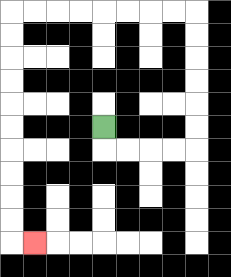{'start': '[4, 5]', 'end': '[1, 10]', 'path_directions': 'D,R,R,R,R,U,U,U,U,U,U,L,L,L,L,L,L,L,L,D,D,D,D,D,D,D,D,D,D,R', 'path_coordinates': '[[4, 5], [4, 6], [5, 6], [6, 6], [7, 6], [8, 6], [8, 5], [8, 4], [8, 3], [8, 2], [8, 1], [8, 0], [7, 0], [6, 0], [5, 0], [4, 0], [3, 0], [2, 0], [1, 0], [0, 0], [0, 1], [0, 2], [0, 3], [0, 4], [0, 5], [0, 6], [0, 7], [0, 8], [0, 9], [0, 10], [1, 10]]'}